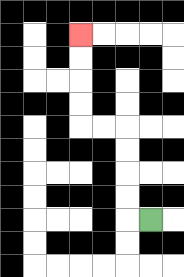{'start': '[6, 9]', 'end': '[3, 1]', 'path_directions': 'L,U,U,U,U,L,L,U,U,U,U', 'path_coordinates': '[[6, 9], [5, 9], [5, 8], [5, 7], [5, 6], [5, 5], [4, 5], [3, 5], [3, 4], [3, 3], [3, 2], [3, 1]]'}